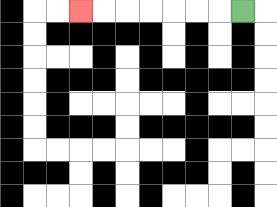{'start': '[10, 0]', 'end': '[3, 0]', 'path_directions': 'L,L,L,L,L,L,L', 'path_coordinates': '[[10, 0], [9, 0], [8, 0], [7, 0], [6, 0], [5, 0], [4, 0], [3, 0]]'}